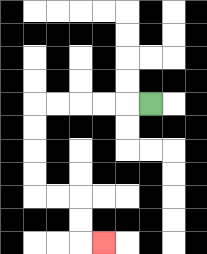{'start': '[6, 4]', 'end': '[4, 10]', 'path_directions': 'L,L,L,L,L,D,D,D,D,R,R,D,D,R', 'path_coordinates': '[[6, 4], [5, 4], [4, 4], [3, 4], [2, 4], [1, 4], [1, 5], [1, 6], [1, 7], [1, 8], [2, 8], [3, 8], [3, 9], [3, 10], [4, 10]]'}